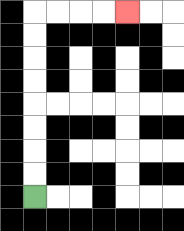{'start': '[1, 8]', 'end': '[5, 0]', 'path_directions': 'U,U,U,U,U,U,U,U,R,R,R,R', 'path_coordinates': '[[1, 8], [1, 7], [1, 6], [1, 5], [1, 4], [1, 3], [1, 2], [1, 1], [1, 0], [2, 0], [3, 0], [4, 0], [5, 0]]'}